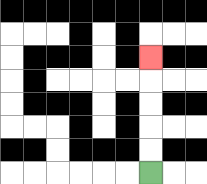{'start': '[6, 7]', 'end': '[6, 2]', 'path_directions': 'U,U,U,U,U', 'path_coordinates': '[[6, 7], [6, 6], [6, 5], [6, 4], [6, 3], [6, 2]]'}